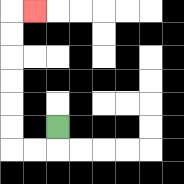{'start': '[2, 5]', 'end': '[1, 0]', 'path_directions': 'D,L,L,U,U,U,U,U,U,R', 'path_coordinates': '[[2, 5], [2, 6], [1, 6], [0, 6], [0, 5], [0, 4], [0, 3], [0, 2], [0, 1], [0, 0], [1, 0]]'}